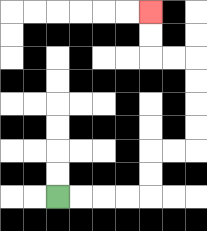{'start': '[2, 8]', 'end': '[6, 0]', 'path_directions': 'R,R,R,R,U,U,R,R,U,U,U,U,L,L,U,U', 'path_coordinates': '[[2, 8], [3, 8], [4, 8], [5, 8], [6, 8], [6, 7], [6, 6], [7, 6], [8, 6], [8, 5], [8, 4], [8, 3], [8, 2], [7, 2], [6, 2], [6, 1], [6, 0]]'}